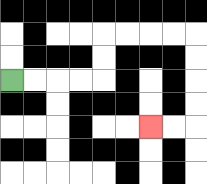{'start': '[0, 3]', 'end': '[6, 5]', 'path_directions': 'R,R,R,R,U,U,R,R,R,R,D,D,D,D,L,L', 'path_coordinates': '[[0, 3], [1, 3], [2, 3], [3, 3], [4, 3], [4, 2], [4, 1], [5, 1], [6, 1], [7, 1], [8, 1], [8, 2], [8, 3], [8, 4], [8, 5], [7, 5], [6, 5]]'}